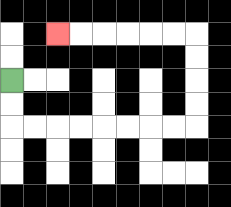{'start': '[0, 3]', 'end': '[2, 1]', 'path_directions': 'D,D,R,R,R,R,R,R,R,R,U,U,U,U,L,L,L,L,L,L', 'path_coordinates': '[[0, 3], [0, 4], [0, 5], [1, 5], [2, 5], [3, 5], [4, 5], [5, 5], [6, 5], [7, 5], [8, 5], [8, 4], [8, 3], [8, 2], [8, 1], [7, 1], [6, 1], [5, 1], [4, 1], [3, 1], [2, 1]]'}